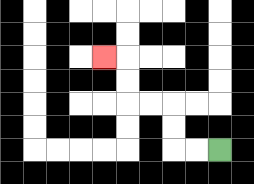{'start': '[9, 6]', 'end': '[4, 2]', 'path_directions': 'L,L,U,U,L,L,U,U,L', 'path_coordinates': '[[9, 6], [8, 6], [7, 6], [7, 5], [7, 4], [6, 4], [5, 4], [5, 3], [5, 2], [4, 2]]'}